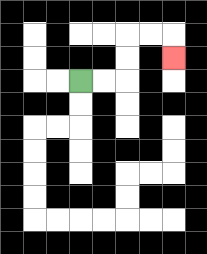{'start': '[3, 3]', 'end': '[7, 2]', 'path_directions': 'R,R,U,U,R,R,D', 'path_coordinates': '[[3, 3], [4, 3], [5, 3], [5, 2], [5, 1], [6, 1], [7, 1], [7, 2]]'}